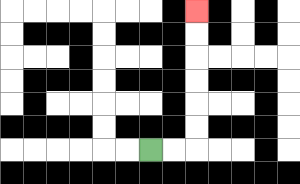{'start': '[6, 6]', 'end': '[8, 0]', 'path_directions': 'R,R,U,U,U,U,U,U', 'path_coordinates': '[[6, 6], [7, 6], [8, 6], [8, 5], [8, 4], [8, 3], [8, 2], [8, 1], [8, 0]]'}